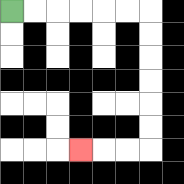{'start': '[0, 0]', 'end': '[3, 6]', 'path_directions': 'R,R,R,R,R,R,D,D,D,D,D,D,L,L,L', 'path_coordinates': '[[0, 0], [1, 0], [2, 0], [3, 0], [4, 0], [5, 0], [6, 0], [6, 1], [6, 2], [6, 3], [6, 4], [6, 5], [6, 6], [5, 6], [4, 6], [3, 6]]'}